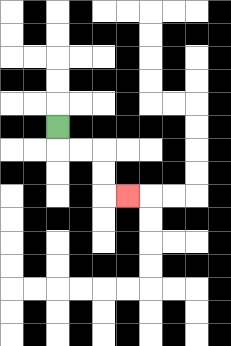{'start': '[2, 5]', 'end': '[5, 8]', 'path_directions': 'D,R,R,D,D,R', 'path_coordinates': '[[2, 5], [2, 6], [3, 6], [4, 6], [4, 7], [4, 8], [5, 8]]'}